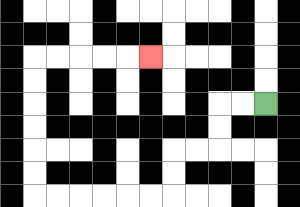{'start': '[11, 4]', 'end': '[6, 2]', 'path_directions': 'L,L,D,D,L,L,D,D,L,L,L,L,L,L,U,U,U,U,U,U,R,R,R,R,R', 'path_coordinates': '[[11, 4], [10, 4], [9, 4], [9, 5], [9, 6], [8, 6], [7, 6], [7, 7], [7, 8], [6, 8], [5, 8], [4, 8], [3, 8], [2, 8], [1, 8], [1, 7], [1, 6], [1, 5], [1, 4], [1, 3], [1, 2], [2, 2], [3, 2], [4, 2], [5, 2], [6, 2]]'}